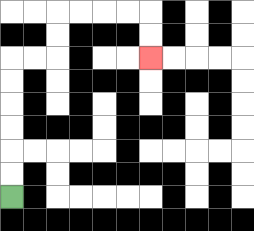{'start': '[0, 8]', 'end': '[6, 2]', 'path_directions': 'U,U,U,U,U,U,R,R,U,U,R,R,R,R,D,D', 'path_coordinates': '[[0, 8], [0, 7], [0, 6], [0, 5], [0, 4], [0, 3], [0, 2], [1, 2], [2, 2], [2, 1], [2, 0], [3, 0], [4, 0], [5, 0], [6, 0], [6, 1], [6, 2]]'}